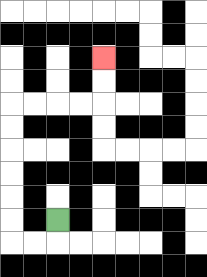{'start': '[2, 9]', 'end': '[4, 2]', 'path_directions': 'D,L,L,U,U,U,U,U,U,R,R,R,R,U,U', 'path_coordinates': '[[2, 9], [2, 10], [1, 10], [0, 10], [0, 9], [0, 8], [0, 7], [0, 6], [0, 5], [0, 4], [1, 4], [2, 4], [3, 4], [4, 4], [4, 3], [4, 2]]'}